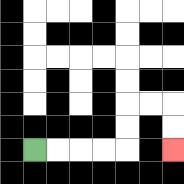{'start': '[1, 6]', 'end': '[7, 6]', 'path_directions': 'R,R,R,R,U,U,R,R,D,D', 'path_coordinates': '[[1, 6], [2, 6], [3, 6], [4, 6], [5, 6], [5, 5], [5, 4], [6, 4], [7, 4], [7, 5], [7, 6]]'}